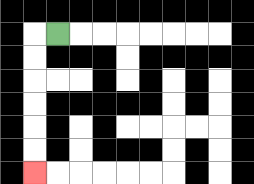{'start': '[2, 1]', 'end': '[1, 7]', 'path_directions': 'L,D,D,D,D,D,D', 'path_coordinates': '[[2, 1], [1, 1], [1, 2], [1, 3], [1, 4], [1, 5], [1, 6], [1, 7]]'}